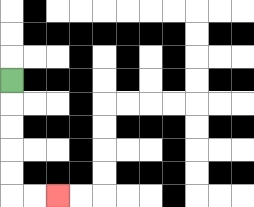{'start': '[0, 3]', 'end': '[2, 8]', 'path_directions': 'D,D,D,D,D,R,R', 'path_coordinates': '[[0, 3], [0, 4], [0, 5], [0, 6], [0, 7], [0, 8], [1, 8], [2, 8]]'}